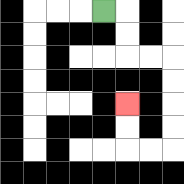{'start': '[4, 0]', 'end': '[5, 4]', 'path_directions': 'R,D,D,R,R,D,D,D,D,L,L,U,U', 'path_coordinates': '[[4, 0], [5, 0], [5, 1], [5, 2], [6, 2], [7, 2], [7, 3], [7, 4], [7, 5], [7, 6], [6, 6], [5, 6], [5, 5], [5, 4]]'}